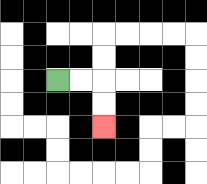{'start': '[2, 3]', 'end': '[4, 5]', 'path_directions': 'R,R,D,D', 'path_coordinates': '[[2, 3], [3, 3], [4, 3], [4, 4], [4, 5]]'}